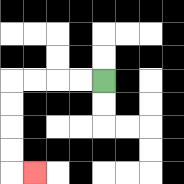{'start': '[4, 3]', 'end': '[1, 7]', 'path_directions': 'L,L,L,L,D,D,D,D,R', 'path_coordinates': '[[4, 3], [3, 3], [2, 3], [1, 3], [0, 3], [0, 4], [0, 5], [0, 6], [0, 7], [1, 7]]'}